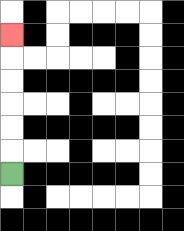{'start': '[0, 7]', 'end': '[0, 1]', 'path_directions': 'U,U,U,U,U,U', 'path_coordinates': '[[0, 7], [0, 6], [0, 5], [0, 4], [0, 3], [0, 2], [0, 1]]'}